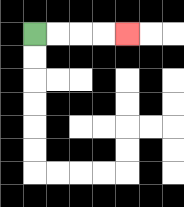{'start': '[1, 1]', 'end': '[5, 1]', 'path_directions': 'R,R,R,R', 'path_coordinates': '[[1, 1], [2, 1], [3, 1], [4, 1], [5, 1]]'}